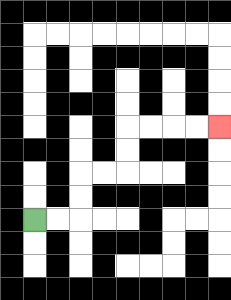{'start': '[1, 9]', 'end': '[9, 5]', 'path_directions': 'R,R,U,U,R,R,U,U,R,R,R,R', 'path_coordinates': '[[1, 9], [2, 9], [3, 9], [3, 8], [3, 7], [4, 7], [5, 7], [5, 6], [5, 5], [6, 5], [7, 5], [8, 5], [9, 5]]'}